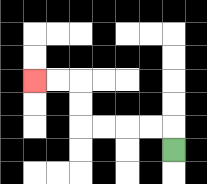{'start': '[7, 6]', 'end': '[1, 3]', 'path_directions': 'U,L,L,L,L,U,U,L,L', 'path_coordinates': '[[7, 6], [7, 5], [6, 5], [5, 5], [4, 5], [3, 5], [3, 4], [3, 3], [2, 3], [1, 3]]'}